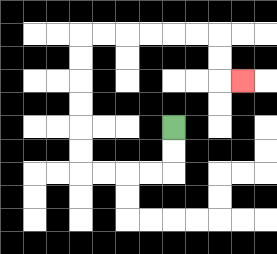{'start': '[7, 5]', 'end': '[10, 3]', 'path_directions': 'D,D,L,L,L,L,U,U,U,U,U,U,R,R,R,R,R,R,D,D,R', 'path_coordinates': '[[7, 5], [7, 6], [7, 7], [6, 7], [5, 7], [4, 7], [3, 7], [3, 6], [3, 5], [3, 4], [3, 3], [3, 2], [3, 1], [4, 1], [5, 1], [6, 1], [7, 1], [8, 1], [9, 1], [9, 2], [9, 3], [10, 3]]'}